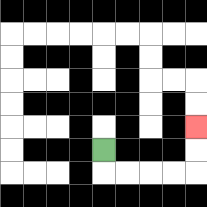{'start': '[4, 6]', 'end': '[8, 5]', 'path_directions': 'D,R,R,R,R,U,U', 'path_coordinates': '[[4, 6], [4, 7], [5, 7], [6, 7], [7, 7], [8, 7], [8, 6], [8, 5]]'}